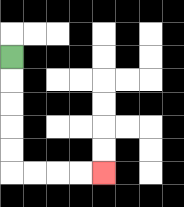{'start': '[0, 2]', 'end': '[4, 7]', 'path_directions': 'D,D,D,D,D,R,R,R,R', 'path_coordinates': '[[0, 2], [0, 3], [0, 4], [0, 5], [0, 6], [0, 7], [1, 7], [2, 7], [3, 7], [4, 7]]'}